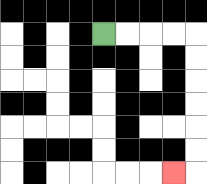{'start': '[4, 1]', 'end': '[7, 7]', 'path_directions': 'R,R,R,R,D,D,D,D,D,D,L', 'path_coordinates': '[[4, 1], [5, 1], [6, 1], [7, 1], [8, 1], [8, 2], [8, 3], [8, 4], [8, 5], [8, 6], [8, 7], [7, 7]]'}